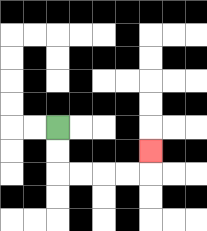{'start': '[2, 5]', 'end': '[6, 6]', 'path_directions': 'D,D,R,R,R,R,U', 'path_coordinates': '[[2, 5], [2, 6], [2, 7], [3, 7], [4, 7], [5, 7], [6, 7], [6, 6]]'}